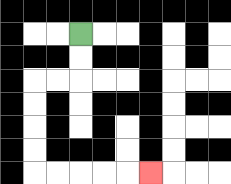{'start': '[3, 1]', 'end': '[6, 7]', 'path_directions': 'D,D,L,L,D,D,D,D,R,R,R,R,R', 'path_coordinates': '[[3, 1], [3, 2], [3, 3], [2, 3], [1, 3], [1, 4], [1, 5], [1, 6], [1, 7], [2, 7], [3, 7], [4, 7], [5, 7], [6, 7]]'}